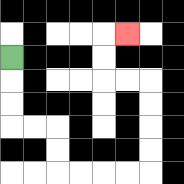{'start': '[0, 2]', 'end': '[5, 1]', 'path_directions': 'D,D,D,R,R,D,D,R,R,R,R,U,U,U,U,L,L,U,U,R', 'path_coordinates': '[[0, 2], [0, 3], [0, 4], [0, 5], [1, 5], [2, 5], [2, 6], [2, 7], [3, 7], [4, 7], [5, 7], [6, 7], [6, 6], [6, 5], [6, 4], [6, 3], [5, 3], [4, 3], [4, 2], [4, 1], [5, 1]]'}